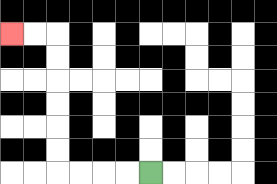{'start': '[6, 7]', 'end': '[0, 1]', 'path_directions': 'L,L,L,L,U,U,U,U,U,U,L,L', 'path_coordinates': '[[6, 7], [5, 7], [4, 7], [3, 7], [2, 7], [2, 6], [2, 5], [2, 4], [2, 3], [2, 2], [2, 1], [1, 1], [0, 1]]'}